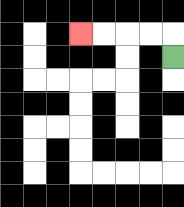{'start': '[7, 2]', 'end': '[3, 1]', 'path_directions': 'U,L,L,L,L', 'path_coordinates': '[[7, 2], [7, 1], [6, 1], [5, 1], [4, 1], [3, 1]]'}